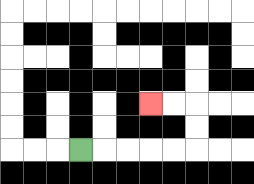{'start': '[3, 6]', 'end': '[6, 4]', 'path_directions': 'R,R,R,R,R,U,U,L,L', 'path_coordinates': '[[3, 6], [4, 6], [5, 6], [6, 6], [7, 6], [8, 6], [8, 5], [8, 4], [7, 4], [6, 4]]'}